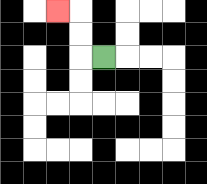{'start': '[4, 2]', 'end': '[2, 0]', 'path_directions': 'L,U,U,L', 'path_coordinates': '[[4, 2], [3, 2], [3, 1], [3, 0], [2, 0]]'}